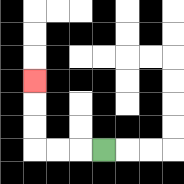{'start': '[4, 6]', 'end': '[1, 3]', 'path_directions': 'L,L,L,U,U,U', 'path_coordinates': '[[4, 6], [3, 6], [2, 6], [1, 6], [1, 5], [1, 4], [1, 3]]'}